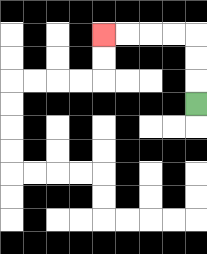{'start': '[8, 4]', 'end': '[4, 1]', 'path_directions': 'U,U,U,L,L,L,L', 'path_coordinates': '[[8, 4], [8, 3], [8, 2], [8, 1], [7, 1], [6, 1], [5, 1], [4, 1]]'}